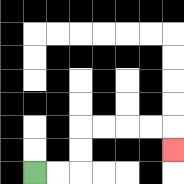{'start': '[1, 7]', 'end': '[7, 6]', 'path_directions': 'R,R,U,U,R,R,R,R,D', 'path_coordinates': '[[1, 7], [2, 7], [3, 7], [3, 6], [3, 5], [4, 5], [5, 5], [6, 5], [7, 5], [7, 6]]'}